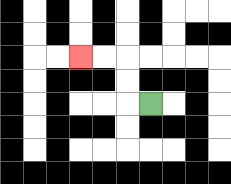{'start': '[6, 4]', 'end': '[3, 2]', 'path_directions': 'L,U,U,L,L', 'path_coordinates': '[[6, 4], [5, 4], [5, 3], [5, 2], [4, 2], [3, 2]]'}